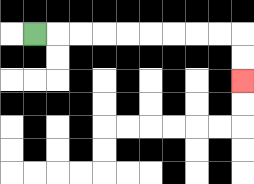{'start': '[1, 1]', 'end': '[10, 3]', 'path_directions': 'R,R,R,R,R,R,R,R,R,D,D', 'path_coordinates': '[[1, 1], [2, 1], [3, 1], [4, 1], [5, 1], [6, 1], [7, 1], [8, 1], [9, 1], [10, 1], [10, 2], [10, 3]]'}